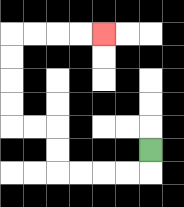{'start': '[6, 6]', 'end': '[4, 1]', 'path_directions': 'D,L,L,L,L,U,U,L,L,U,U,U,U,R,R,R,R', 'path_coordinates': '[[6, 6], [6, 7], [5, 7], [4, 7], [3, 7], [2, 7], [2, 6], [2, 5], [1, 5], [0, 5], [0, 4], [0, 3], [0, 2], [0, 1], [1, 1], [2, 1], [3, 1], [4, 1]]'}